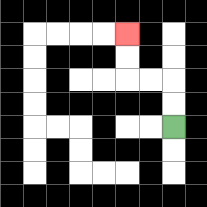{'start': '[7, 5]', 'end': '[5, 1]', 'path_directions': 'U,U,L,L,U,U', 'path_coordinates': '[[7, 5], [7, 4], [7, 3], [6, 3], [5, 3], [5, 2], [5, 1]]'}